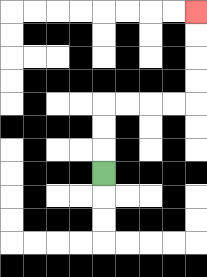{'start': '[4, 7]', 'end': '[8, 0]', 'path_directions': 'U,U,U,R,R,R,R,U,U,U,U', 'path_coordinates': '[[4, 7], [4, 6], [4, 5], [4, 4], [5, 4], [6, 4], [7, 4], [8, 4], [8, 3], [8, 2], [8, 1], [8, 0]]'}